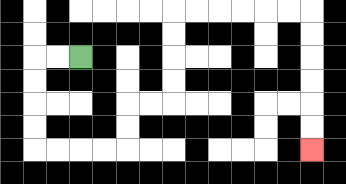{'start': '[3, 2]', 'end': '[13, 6]', 'path_directions': 'L,L,D,D,D,D,R,R,R,R,U,U,R,R,U,U,U,U,R,R,R,R,R,R,D,D,D,D,D,D', 'path_coordinates': '[[3, 2], [2, 2], [1, 2], [1, 3], [1, 4], [1, 5], [1, 6], [2, 6], [3, 6], [4, 6], [5, 6], [5, 5], [5, 4], [6, 4], [7, 4], [7, 3], [7, 2], [7, 1], [7, 0], [8, 0], [9, 0], [10, 0], [11, 0], [12, 0], [13, 0], [13, 1], [13, 2], [13, 3], [13, 4], [13, 5], [13, 6]]'}